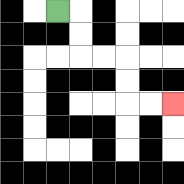{'start': '[2, 0]', 'end': '[7, 4]', 'path_directions': 'R,D,D,R,R,D,D,R,R', 'path_coordinates': '[[2, 0], [3, 0], [3, 1], [3, 2], [4, 2], [5, 2], [5, 3], [5, 4], [6, 4], [7, 4]]'}